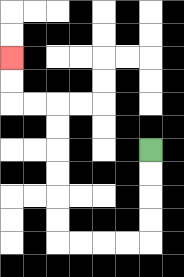{'start': '[6, 6]', 'end': '[0, 2]', 'path_directions': 'D,D,D,D,L,L,L,L,U,U,U,U,U,U,L,L,U,U', 'path_coordinates': '[[6, 6], [6, 7], [6, 8], [6, 9], [6, 10], [5, 10], [4, 10], [3, 10], [2, 10], [2, 9], [2, 8], [2, 7], [2, 6], [2, 5], [2, 4], [1, 4], [0, 4], [0, 3], [0, 2]]'}